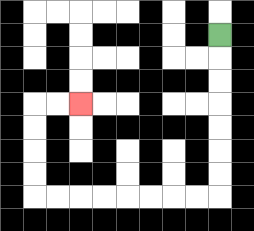{'start': '[9, 1]', 'end': '[3, 4]', 'path_directions': 'D,D,D,D,D,D,D,L,L,L,L,L,L,L,L,U,U,U,U,R,R', 'path_coordinates': '[[9, 1], [9, 2], [9, 3], [9, 4], [9, 5], [9, 6], [9, 7], [9, 8], [8, 8], [7, 8], [6, 8], [5, 8], [4, 8], [3, 8], [2, 8], [1, 8], [1, 7], [1, 6], [1, 5], [1, 4], [2, 4], [3, 4]]'}